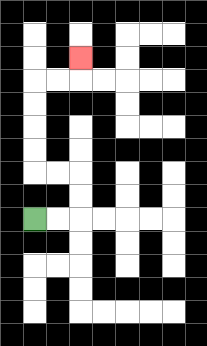{'start': '[1, 9]', 'end': '[3, 2]', 'path_directions': 'R,R,U,U,L,L,U,U,U,U,R,R,U', 'path_coordinates': '[[1, 9], [2, 9], [3, 9], [3, 8], [3, 7], [2, 7], [1, 7], [1, 6], [1, 5], [1, 4], [1, 3], [2, 3], [3, 3], [3, 2]]'}